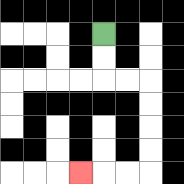{'start': '[4, 1]', 'end': '[3, 7]', 'path_directions': 'D,D,R,R,D,D,D,D,L,L,L', 'path_coordinates': '[[4, 1], [4, 2], [4, 3], [5, 3], [6, 3], [6, 4], [6, 5], [6, 6], [6, 7], [5, 7], [4, 7], [3, 7]]'}